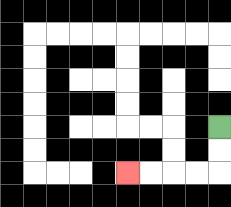{'start': '[9, 5]', 'end': '[5, 7]', 'path_directions': 'D,D,L,L,L,L', 'path_coordinates': '[[9, 5], [9, 6], [9, 7], [8, 7], [7, 7], [6, 7], [5, 7]]'}